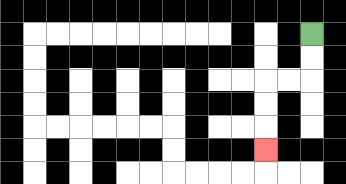{'start': '[13, 1]', 'end': '[11, 6]', 'path_directions': 'D,D,L,L,D,D,D', 'path_coordinates': '[[13, 1], [13, 2], [13, 3], [12, 3], [11, 3], [11, 4], [11, 5], [11, 6]]'}